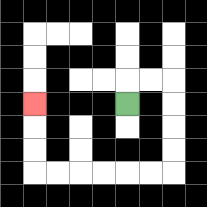{'start': '[5, 4]', 'end': '[1, 4]', 'path_directions': 'U,R,R,D,D,D,D,L,L,L,L,L,L,U,U,U', 'path_coordinates': '[[5, 4], [5, 3], [6, 3], [7, 3], [7, 4], [7, 5], [7, 6], [7, 7], [6, 7], [5, 7], [4, 7], [3, 7], [2, 7], [1, 7], [1, 6], [1, 5], [1, 4]]'}